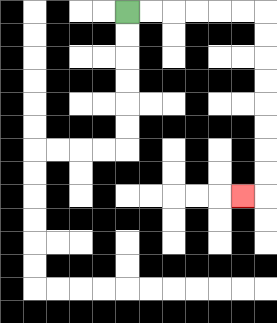{'start': '[5, 0]', 'end': '[10, 8]', 'path_directions': 'R,R,R,R,R,R,D,D,D,D,D,D,D,D,L', 'path_coordinates': '[[5, 0], [6, 0], [7, 0], [8, 0], [9, 0], [10, 0], [11, 0], [11, 1], [11, 2], [11, 3], [11, 4], [11, 5], [11, 6], [11, 7], [11, 8], [10, 8]]'}